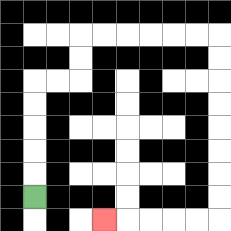{'start': '[1, 8]', 'end': '[4, 9]', 'path_directions': 'U,U,U,U,U,R,R,U,U,R,R,R,R,R,R,D,D,D,D,D,D,D,D,L,L,L,L,L', 'path_coordinates': '[[1, 8], [1, 7], [1, 6], [1, 5], [1, 4], [1, 3], [2, 3], [3, 3], [3, 2], [3, 1], [4, 1], [5, 1], [6, 1], [7, 1], [8, 1], [9, 1], [9, 2], [9, 3], [9, 4], [9, 5], [9, 6], [9, 7], [9, 8], [9, 9], [8, 9], [7, 9], [6, 9], [5, 9], [4, 9]]'}